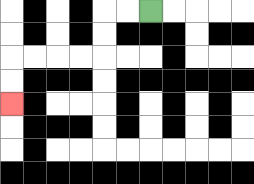{'start': '[6, 0]', 'end': '[0, 4]', 'path_directions': 'L,L,D,D,L,L,L,L,D,D', 'path_coordinates': '[[6, 0], [5, 0], [4, 0], [4, 1], [4, 2], [3, 2], [2, 2], [1, 2], [0, 2], [0, 3], [0, 4]]'}